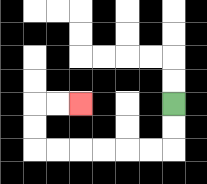{'start': '[7, 4]', 'end': '[3, 4]', 'path_directions': 'D,D,L,L,L,L,L,L,U,U,R,R', 'path_coordinates': '[[7, 4], [7, 5], [7, 6], [6, 6], [5, 6], [4, 6], [3, 6], [2, 6], [1, 6], [1, 5], [1, 4], [2, 4], [3, 4]]'}